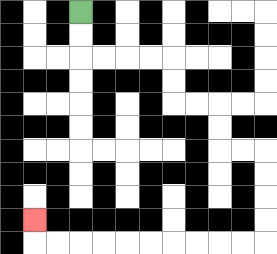{'start': '[3, 0]', 'end': '[1, 9]', 'path_directions': 'D,D,R,R,R,R,D,D,R,R,D,D,R,R,D,D,D,D,L,L,L,L,L,L,L,L,L,L,U', 'path_coordinates': '[[3, 0], [3, 1], [3, 2], [4, 2], [5, 2], [6, 2], [7, 2], [7, 3], [7, 4], [8, 4], [9, 4], [9, 5], [9, 6], [10, 6], [11, 6], [11, 7], [11, 8], [11, 9], [11, 10], [10, 10], [9, 10], [8, 10], [7, 10], [6, 10], [5, 10], [4, 10], [3, 10], [2, 10], [1, 10], [1, 9]]'}